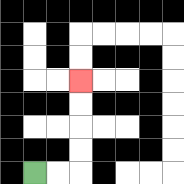{'start': '[1, 7]', 'end': '[3, 3]', 'path_directions': 'R,R,U,U,U,U', 'path_coordinates': '[[1, 7], [2, 7], [3, 7], [3, 6], [3, 5], [3, 4], [3, 3]]'}